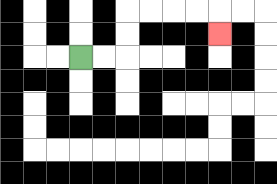{'start': '[3, 2]', 'end': '[9, 1]', 'path_directions': 'R,R,U,U,R,R,R,R,D', 'path_coordinates': '[[3, 2], [4, 2], [5, 2], [5, 1], [5, 0], [6, 0], [7, 0], [8, 0], [9, 0], [9, 1]]'}